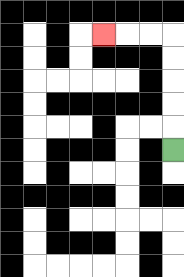{'start': '[7, 6]', 'end': '[4, 1]', 'path_directions': 'U,U,U,U,U,L,L,L', 'path_coordinates': '[[7, 6], [7, 5], [7, 4], [7, 3], [7, 2], [7, 1], [6, 1], [5, 1], [4, 1]]'}